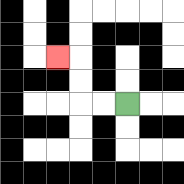{'start': '[5, 4]', 'end': '[2, 2]', 'path_directions': 'L,L,U,U,L', 'path_coordinates': '[[5, 4], [4, 4], [3, 4], [3, 3], [3, 2], [2, 2]]'}